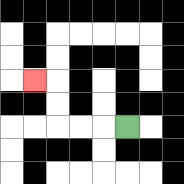{'start': '[5, 5]', 'end': '[1, 3]', 'path_directions': 'L,L,L,U,U,L', 'path_coordinates': '[[5, 5], [4, 5], [3, 5], [2, 5], [2, 4], [2, 3], [1, 3]]'}